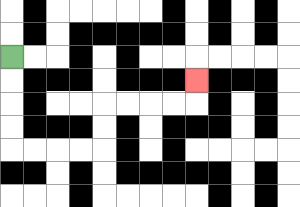{'start': '[0, 2]', 'end': '[8, 3]', 'path_directions': 'D,D,D,D,R,R,R,R,U,U,R,R,R,R,U', 'path_coordinates': '[[0, 2], [0, 3], [0, 4], [0, 5], [0, 6], [1, 6], [2, 6], [3, 6], [4, 6], [4, 5], [4, 4], [5, 4], [6, 4], [7, 4], [8, 4], [8, 3]]'}